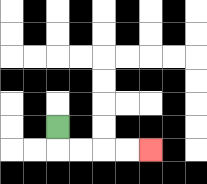{'start': '[2, 5]', 'end': '[6, 6]', 'path_directions': 'D,R,R,R,R', 'path_coordinates': '[[2, 5], [2, 6], [3, 6], [4, 6], [5, 6], [6, 6]]'}